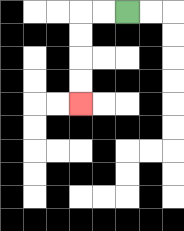{'start': '[5, 0]', 'end': '[3, 4]', 'path_directions': 'L,L,D,D,D,D', 'path_coordinates': '[[5, 0], [4, 0], [3, 0], [3, 1], [3, 2], [3, 3], [3, 4]]'}